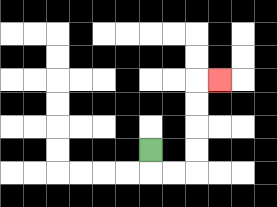{'start': '[6, 6]', 'end': '[9, 3]', 'path_directions': 'D,R,R,U,U,U,U,R', 'path_coordinates': '[[6, 6], [6, 7], [7, 7], [8, 7], [8, 6], [8, 5], [8, 4], [8, 3], [9, 3]]'}